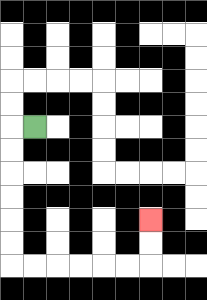{'start': '[1, 5]', 'end': '[6, 9]', 'path_directions': 'L,D,D,D,D,D,D,R,R,R,R,R,R,U,U', 'path_coordinates': '[[1, 5], [0, 5], [0, 6], [0, 7], [0, 8], [0, 9], [0, 10], [0, 11], [1, 11], [2, 11], [3, 11], [4, 11], [5, 11], [6, 11], [6, 10], [6, 9]]'}